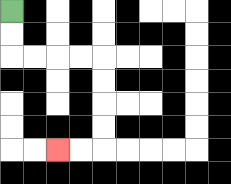{'start': '[0, 0]', 'end': '[2, 6]', 'path_directions': 'D,D,R,R,R,R,D,D,D,D,L,L', 'path_coordinates': '[[0, 0], [0, 1], [0, 2], [1, 2], [2, 2], [3, 2], [4, 2], [4, 3], [4, 4], [4, 5], [4, 6], [3, 6], [2, 6]]'}